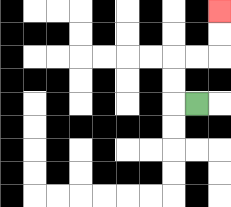{'start': '[8, 4]', 'end': '[9, 0]', 'path_directions': 'L,U,U,R,R,U,U', 'path_coordinates': '[[8, 4], [7, 4], [7, 3], [7, 2], [8, 2], [9, 2], [9, 1], [9, 0]]'}